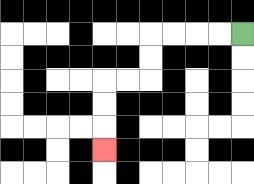{'start': '[10, 1]', 'end': '[4, 6]', 'path_directions': 'L,L,L,L,D,D,L,L,D,D,D', 'path_coordinates': '[[10, 1], [9, 1], [8, 1], [7, 1], [6, 1], [6, 2], [6, 3], [5, 3], [4, 3], [4, 4], [4, 5], [4, 6]]'}